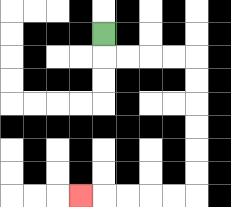{'start': '[4, 1]', 'end': '[3, 8]', 'path_directions': 'D,R,R,R,R,D,D,D,D,D,D,L,L,L,L,L', 'path_coordinates': '[[4, 1], [4, 2], [5, 2], [6, 2], [7, 2], [8, 2], [8, 3], [8, 4], [8, 5], [8, 6], [8, 7], [8, 8], [7, 8], [6, 8], [5, 8], [4, 8], [3, 8]]'}